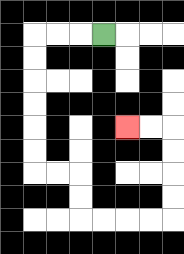{'start': '[4, 1]', 'end': '[5, 5]', 'path_directions': 'L,L,L,D,D,D,D,D,D,R,R,D,D,R,R,R,R,U,U,U,U,L,L', 'path_coordinates': '[[4, 1], [3, 1], [2, 1], [1, 1], [1, 2], [1, 3], [1, 4], [1, 5], [1, 6], [1, 7], [2, 7], [3, 7], [3, 8], [3, 9], [4, 9], [5, 9], [6, 9], [7, 9], [7, 8], [7, 7], [7, 6], [7, 5], [6, 5], [5, 5]]'}